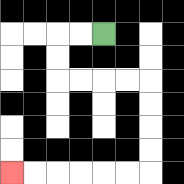{'start': '[4, 1]', 'end': '[0, 7]', 'path_directions': 'L,L,D,D,R,R,R,R,D,D,D,D,L,L,L,L,L,L', 'path_coordinates': '[[4, 1], [3, 1], [2, 1], [2, 2], [2, 3], [3, 3], [4, 3], [5, 3], [6, 3], [6, 4], [6, 5], [6, 6], [6, 7], [5, 7], [4, 7], [3, 7], [2, 7], [1, 7], [0, 7]]'}